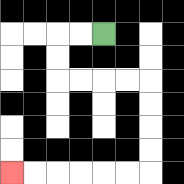{'start': '[4, 1]', 'end': '[0, 7]', 'path_directions': 'L,L,D,D,R,R,R,R,D,D,D,D,L,L,L,L,L,L', 'path_coordinates': '[[4, 1], [3, 1], [2, 1], [2, 2], [2, 3], [3, 3], [4, 3], [5, 3], [6, 3], [6, 4], [6, 5], [6, 6], [6, 7], [5, 7], [4, 7], [3, 7], [2, 7], [1, 7], [0, 7]]'}